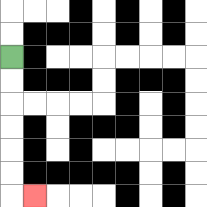{'start': '[0, 2]', 'end': '[1, 8]', 'path_directions': 'D,D,D,D,D,D,R', 'path_coordinates': '[[0, 2], [0, 3], [0, 4], [0, 5], [0, 6], [0, 7], [0, 8], [1, 8]]'}